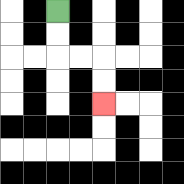{'start': '[2, 0]', 'end': '[4, 4]', 'path_directions': 'D,D,R,R,D,D', 'path_coordinates': '[[2, 0], [2, 1], [2, 2], [3, 2], [4, 2], [4, 3], [4, 4]]'}